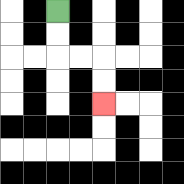{'start': '[2, 0]', 'end': '[4, 4]', 'path_directions': 'D,D,R,R,D,D', 'path_coordinates': '[[2, 0], [2, 1], [2, 2], [3, 2], [4, 2], [4, 3], [4, 4]]'}